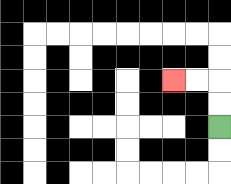{'start': '[9, 5]', 'end': '[7, 3]', 'path_directions': 'U,U,L,L', 'path_coordinates': '[[9, 5], [9, 4], [9, 3], [8, 3], [7, 3]]'}